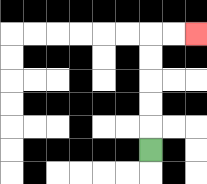{'start': '[6, 6]', 'end': '[8, 1]', 'path_directions': 'U,U,U,U,U,R,R', 'path_coordinates': '[[6, 6], [6, 5], [6, 4], [6, 3], [6, 2], [6, 1], [7, 1], [8, 1]]'}